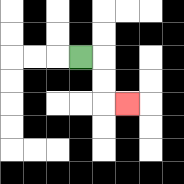{'start': '[3, 2]', 'end': '[5, 4]', 'path_directions': 'R,D,D,R', 'path_coordinates': '[[3, 2], [4, 2], [4, 3], [4, 4], [5, 4]]'}